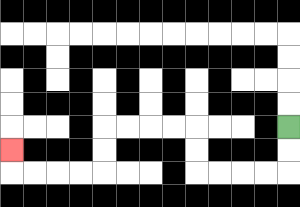{'start': '[12, 5]', 'end': '[0, 6]', 'path_directions': 'D,D,L,L,L,L,U,U,L,L,L,L,D,D,L,L,L,L,U', 'path_coordinates': '[[12, 5], [12, 6], [12, 7], [11, 7], [10, 7], [9, 7], [8, 7], [8, 6], [8, 5], [7, 5], [6, 5], [5, 5], [4, 5], [4, 6], [4, 7], [3, 7], [2, 7], [1, 7], [0, 7], [0, 6]]'}